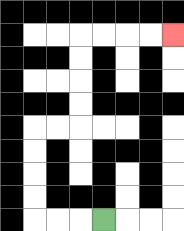{'start': '[4, 9]', 'end': '[7, 1]', 'path_directions': 'L,L,L,U,U,U,U,R,R,U,U,U,U,R,R,R,R', 'path_coordinates': '[[4, 9], [3, 9], [2, 9], [1, 9], [1, 8], [1, 7], [1, 6], [1, 5], [2, 5], [3, 5], [3, 4], [3, 3], [3, 2], [3, 1], [4, 1], [5, 1], [6, 1], [7, 1]]'}